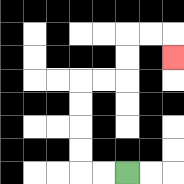{'start': '[5, 7]', 'end': '[7, 2]', 'path_directions': 'L,L,U,U,U,U,R,R,U,U,R,R,D', 'path_coordinates': '[[5, 7], [4, 7], [3, 7], [3, 6], [3, 5], [3, 4], [3, 3], [4, 3], [5, 3], [5, 2], [5, 1], [6, 1], [7, 1], [7, 2]]'}